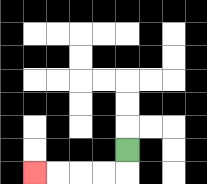{'start': '[5, 6]', 'end': '[1, 7]', 'path_directions': 'D,L,L,L,L', 'path_coordinates': '[[5, 6], [5, 7], [4, 7], [3, 7], [2, 7], [1, 7]]'}